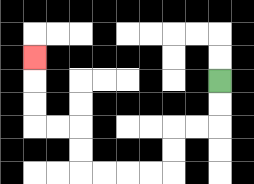{'start': '[9, 3]', 'end': '[1, 2]', 'path_directions': 'D,D,L,L,D,D,L,L,L,L,U,U,L,L,U,U,U', 'path_coordinates': '[[9, 3], [9, 4], [9, 5], [8, 5], [7, 5], [7, 6], [7, 7], [6, 7], [5, 7], [4, 7], [3, 7], [3, 6], [3, 5], [2, 5], [1, 5], [1, 4], [1, 3], [1, 2]]'}